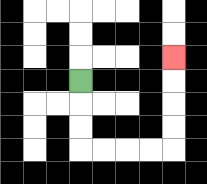{'start': '[3, 3]', 'end': '[7, 2]', 'path_directions': 'D,D,D,R,R,R,R,U,U,U,U', 'path_coordinates': '[[3, 3], [3, 4], [3, 5], [3, 6], [4, 6], [5, 6], [6, 6], [7, 6], [7, 5], [7, 4], [7, 3], [7, 2]]'}